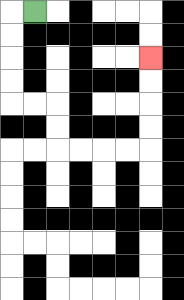{'start': '[1, 0]', 'end': '[6, 2]', 'path_directions': 'L,D,D,D,D,R,R,D,D,R,R,R,R,U,U,U,U', 'path_coordinates': '[[1, 0], [0, 0], [0, 1], [0, 2], [0, 3], [0, 4], [1, 4], [2, 4], [2, 5], [2, 6], [3, 6], [4, 6], [5, 6], [6, 6], [6, 5], [6, 4], [6, 3], [6, 2]]'}